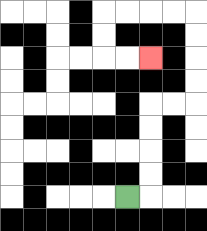{'start': '[5, 8]', 'end': '[6, 2]', 'path_directions': 'R,U,U,U,U,R,R,U,U,U,U,L,L,L,L,D,D,R,R', 'path_coordinates': '[[5, 8], [6, 8], [6, 7], [6, 6], [6, 5], [6, 4], [7, 4], [8, 4], [8, 3], [8, 2], [8, 1], [8, 0], [7, 0], [6, 0], [5, 0], [4, 0], [4, 1], [4, 2], [5, 2], [6, 2]]'}